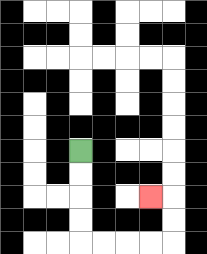{'start': '[3, 6]', 'end': '[6, 8]', 'path_directions': 'D,D,D,D,R,R,R,R,U,U,L', 'path_coordinates': '[[3, 6], [3, 7], [3, 8], [3, 9], [3, 10], [4, 10], [5, 10], [6, 10], [7, 10], [7, 9], [7, 8], [6, 8]]'}